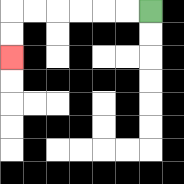{'start': '[6, 0]', 'end': '[0, 2]', 'path_directions': 'L,L,L,L,L,L,D,D', 'path_coordinates': '[[6, 0], [5, 0], [4, 0], [3, 0], [2, 0], [1, 0], [0, 0], [0, 1], [0, 2]]'}